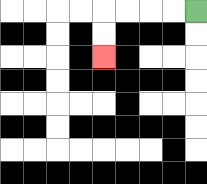{'start': '[8, 0]', 'end': '[4, 2]', 'path_directions': 'L,L,L,L,D,D', 'path_coordinates': '[[8, 0], [7, 0], [6, 0], [5, 0], [4, 0], [4, 1], [4, 2]]'}